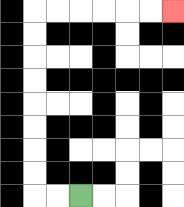{'start': '[3, 8]', 'end': '[7, 0]', 'path_directions': 'L,L,U,U,U,U,U,U,U,U,R,R,R,R,R,R', 'path_coordinates': '[[3, 8], [2, 8], [1, 8], [1, 7], [1, 6], [1, 5], [1, 4], [1, 3], [1, 2], [1, 1], [1, 0], [2, 0], [3, 0], [4, 0], [5, 0], [6, 0], [7, 0]]'}